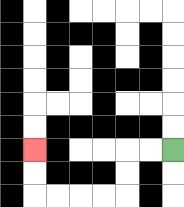{'start': '[7, 6]', 'end': '[1, 6]', 'path_directions': 'L,L,D,D,L,L,L,L,U,U', 'path_coordinates': '[[7, 6], [6, 6], [5, 6], [5, 7], [5, 8], [4, 8], [3, 8], [2, 8], [1, 8], [1, 7], [1, 6]]'}